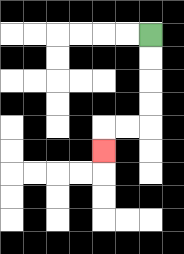{'start': '[6, 1]', 'end': '[4, 6]', 'path_directions': 'D,D,D,D,L,L,D', 'path_coordinates': '[[6, 1], [6, 2], [6, 3], [6, 4], [6, 5], [5, 5], [4, 5], [4, 6]]'}